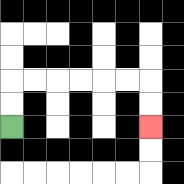{'start': '[0, 5]', 'end': '[6, 5]', 'path_directions': 'U,U,R,R,R,R,R,R,D,D', 'path_coordinates': '[[0, 5], [0, 4], [0, 3], [1, 3], [2, 3], [3, 3], [4, 3], [5, 3], [6, 3], [6, 4], [6, 5]]'}